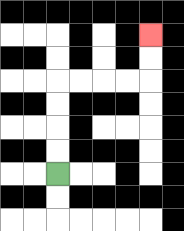{'start': '[2, 7]', 'end': '[6, 1]', 'path_directions': 'U,U,U,U,R,R,R,R,U,U', 'path_coordinates': '[[2, 7], [2, 6], [2, 5], [2, 4], [2, 3], [3, 3], [4, 3], [5, 3], [6, 3], [6, 2], [6, 1]]'}